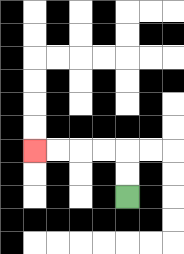{'start': '[5, 8]', 'end': '[1, 6]', 'path_directions': 'U,U,L,L,L,L', 'path_coordinates': '[[5, 8], [5, 7], [5, 6], [4, 6], [3, 6], [2, 6], [1, 6]]'}